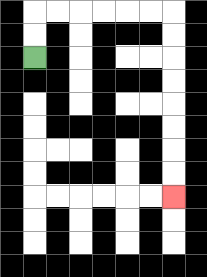{'start': '[1, 2]', 'end': '[7, 8]', 'path_directions': 'U,U,R,R,R,R,R,R,D,D,D,D,D,D,D,D', 'path_coordinates': '[[1, 2], [1, 1], [1, 0], [2, 0], [3, 0], [4, 0], [5, 0], [6, 0], [7, 0], [7, 1], [7, 2], [7, 3], [7, 4], [7, 5], [7, 6], [7, 7], [7, 8]]'}